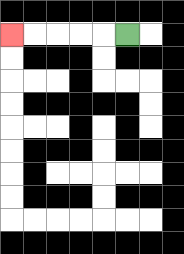{'start': '[5, 1]', 'end': '[0, 1]', 'path_directions': 'L,L,L,L,L', 'path_coordinates': '[[5, 1], [4, 1], [3, 1], [2, 1], [1, 1], [0, 1]]'}